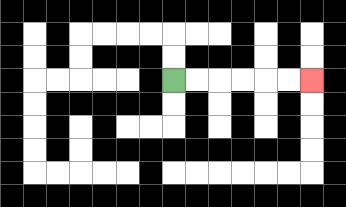{'start': '[7, 3]', 'end': '[13, 3]', 'path_directions': 'R,R,R,R,R,R', 'path_coordinates': '[[7, 3], [8, 3], [9, 3], [10, 3], [11, 3], [12, 3], [13, 3]]'}